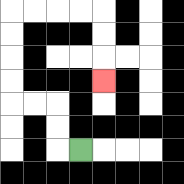{'start': '[3, 6]', 'end': '[4, 3]', 'path_directions': 'L,U,U,L,L,U,U,U,U,R,R,R,R,D,D,D', 'path_coordinates': '[[3, 6], [2, 6], [2, 5], [2, 4], [1, 4], [0, 4], [0, 3], [0, 2], [0, 1], [0, 0], [1, 0], [2, 0], [3, 0], [4, 0], [4, 1], [4, 2], [4, 3]]'}